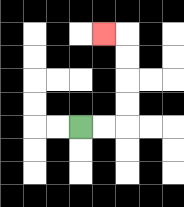{'start': '[3, 5]', 'end': '[4, 1]', 'path_directions': 'R,R,U,U,U,U,L', 'path_coordinates': '[[3, 5], [4, 5], [5, 5], [5, 4], [5, 3], [5, 2], [5, 1], [4, 1]]'}